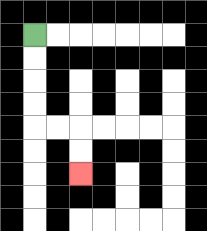{'start': '[1, 1]', 'end': '[3, 7]', 'path_directions': 'D,D,D,D,R,R,D,D', 'path_coordinates': '[[1, 1], [1, 2], [1, 3], [1, 4], [1, 5], [2, 5], [3, 5], [3, 6], [3, 7]]'}